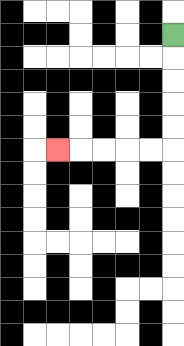{'start': '[7, 1]', 'end': '[2, 6]', 'path_directions': 'D,D,D,D,D,L,L,L,L,L', 'path_coordinates': '[[7, 1], [7, 2], [7, 3], [7, 4], [7, 5], [7, 6], [6, 6], [5, 6], [4, 6], [3, 6], [2, 6]]'}